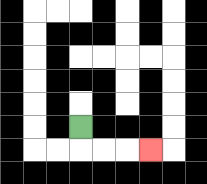{'start': '[3, 5]', 'end': '[6, 6]', 'path_directions': 'D,R,R,R', 'path_coordinates': '[[3, 5], [3, 6], [4, 6], [5, 6], [6, 6]]'}